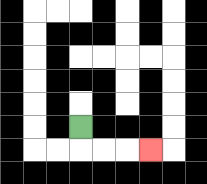{'start': '[3, 5]', 'end': '[6, 6]', 'path_directions': 'D,R,R,R', 'path_coordinates': '[[3, 5], [3, 6], [4, 6], [5, 6], [6, 6]]'}